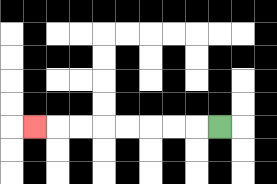{'start': '[9, 5]', 'end': '[1, 5]', 'path_directions': 'L,L,L,L,L,L,L,L', 'path_coordinates': '[[9, 5], [8, 5], [7, 5], [6, 5], [5, 5], [4, 5], [3, 5], [2, 5], [1, 5]]'}